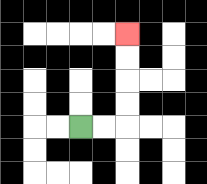{'start': '[3, 5]', 'end': '[5, 1]', 'path_directions': 'R,R,U,U,U,U', 'path_coordinates': '[[3, 5], [4, 5], [5, 5], [5, 4], [5, 3], [5, 2], [5, 1]]'}